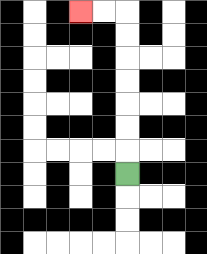{'start': '[5, 7]', 'end': '[3, 0]', 'path_directions': 'U,U,U,U,U,U,U,L,L', 'path_coordinates': '[[5, 7], [5, 6], [5, 5], [5, 4], [5, 3], [5, 2], [5, 1], [5, 0], [4, 0], [3, 0]]'}